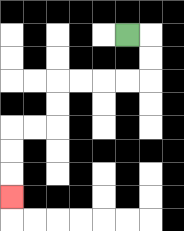{'start': '[5, 1]', 'end': '[0, 8]', 'path_directions': 'R,D,D,L,L,L,L,D,D,L,L,D,D,D', 'path_coordinates': '[[5, 1], [6, 1], [6, 2], [6, 3], [5, 3], [4, 3], [3, 3], [2, 3], [2, 4], [2, 5], [1, 5], [0, 5], [0, 6], [0, 7], [0, 8]]'}